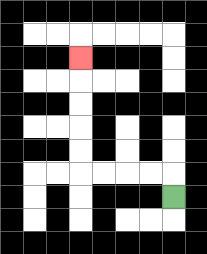{'start': '[7, 8]', 'end': '[3, 2]', 'path_directions': 'U,L,L,L,L,U,U,U,U,U', 'path_coordinates': '[[7, 8], [7, 7], [6, 7], [5, 7], [4, 7], [3, 7], [3, 6], [3, 5], [3, 4], [3, 3], [3, 2]]'}